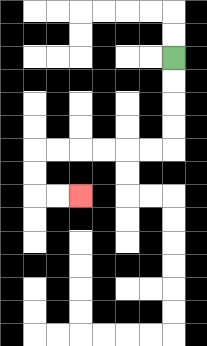{'start': '[7, 2]', 'end': '[3, 8]', 'path_directions': 'D,D,D,D,L,L,L,L,L,L,D,D,R,R', 'path_coordinates': '[[7, 2], [7, 3], [7, 4], [7, 5], [7, 6], [6, 6], [5, 6], [4, 6], [3, 6], [2, 6], [1, 6], [1, 7], [1, 8], [2, 8], [3, 8]]'}